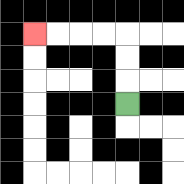{'start': '[5, 4]', 'end': '[1, 1]', 'path_directions': 'U,U,U,L,L,L,L', 'path_coordinates': '[[5, 4], [5, 3], [5, 2], [5, 1], [4, 1], [3, 1], [2, 1], [1, 1]]'}